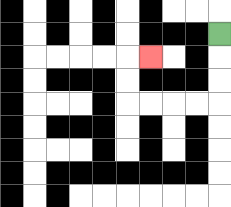{'start': '[9, 1]', 'end': '[6, 2]', 'path_directions': 'D,D,D,L,L,L,L,U,U,R', 'path_coordinates': '[[9, 1], [9, 2], [9, 3], [9, 4], [8, 4], [7, 4], [6, 4], [5, 4], [5, 3], [5, 2], [6, 2]]'}